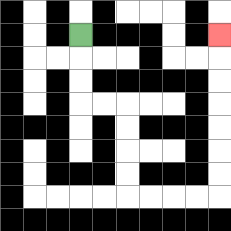{'start': '[3, 1]', 'end': '[9, 1]', 'path_directions': 'D,D,D,R,R,D,D,D,D,R,R,R,R,U,U,U,U,U,U,U', 'path_coordinates': '[[3, 1], [3, 2], [3, 3], [3, 4], [4, 4], [5, 4], [5, 5], [5, 6], [5, 7], [5, 8], [6, 8], [7, 8], [8, 8], [9, 8], [9, 7], [9, 6], [9, 5], [9, 4], [9, 3], [9, 2], [9, 1]]'}